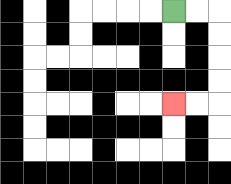{'start': '[7, 0]', 'end': '[7, 4]', 'path_directions': 'R,R,D,D,D,D,L,L', 'path_coordinates': '[[7, 0], [8, 0], [9, 0], [9, 1], [9, 2], [9, 3], [9, 4], [8, 4], [7, 4]]'}